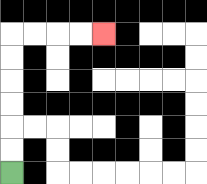{'start': '[0, 7]', 'end': '[4, 1]', 'path_directions': 'U,U,U,U,U,U,R,R,R,R', 'path_coordinates': '[[0, 7], [0, 6], [0, 5], [0, 4], [0, 3], [0, 2], [0, 1], [1, 1], [2, 1], [3, 1], [4, 1]]'}